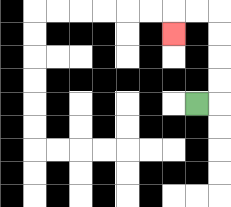{'start': '[8, 4]', 'end': '[7, 1]', 'path_directions': 'R,U,U,U,U,L,L,D', 'path_coordinates': '[[8, 4], [9, 4], [9, 3], [9, 2], [9, 1], [9, 0], [8, 0], [7, 0], [7, 1]]'}